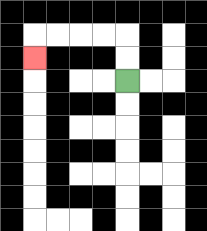{'start': '[5, 3]', 'end': '[1, 2]', 'path_directions': 'U,U,L,L,L,L,D', 'path_coordinates': '[[5, 3], [5, 2], [5, 1], [4, 1], [3, 1], [2, 1], [1, 1], [1, 2]]'}